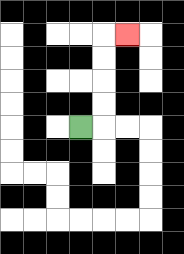{'start': '[3, 5]', 'end': '[5, 1]', 'path_directions': 'R,U,U,U,U,R', 'path_coordinates': '[[3, 5], [4, 5], [4, 4], [4, 3], [4, 2], [4, 1], [5, 1]]'}